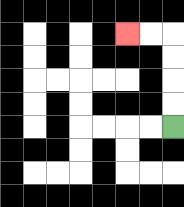{'start': '[7, 5]', 'end': '[5, 1]', 'path_directions': 'U,U,U,U,L,L', 'path_coordinates': '[[7, 5], [7, 4], [7, 3], [7, 2], [7, 1], [6, 1], [5, 1]]'}